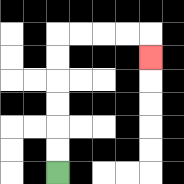{'start': '[2, 7]', 'end': '[6, 2]', 'path_directions': 'U,U,U,U,U,U,R,R,R,R,D', 'path_coordinates': '[[2, 7], [2, 6], [2, 5], [2, 4], [2, 3], [2, 2], [2, 1], [3, 1], [4, 1], [5, 1], [6, 1], [6, 2]]'}